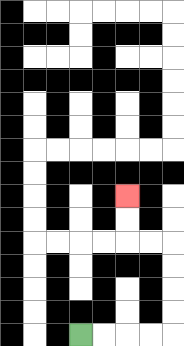{'start': '[3, 14]', 'end': '[5, 8]', 'path_directions': 'R,R,R,R,U,U,U,U,L,L,U,U', 'path_coordinates': '[[3, 14], [4, 14], [5, 14], [6, 14], [7, 14], [7, 13], [7, 12], [7, 11], [7, 10], [6, 10], [5, 10], [5, 9], [5, 8]]'}